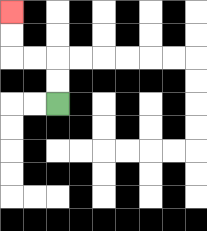{'start': '[2, 4]', 'end': '[0, 0]', 'path_directions': 'U,U,L,L,U,U', 'path_coordinates': '[[2, 4], [2, 3], [2, 2], [1, 2], [0, 2], [0, 1], [0, 0]]'}